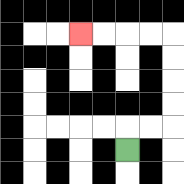{'start': '[5, 6]', 'end': '[3, 1]', 'path_directions': 'U,R,R,U,U,U,U,L,L,L,L', 'path_coordinates': '[[5, 6], [5, 5], [6, 5], [7, 5], [7, 4], [7, 3], [7, 2], [7, 1], [6, 1], [5, 1], [4, 1], [3, 1]]'}